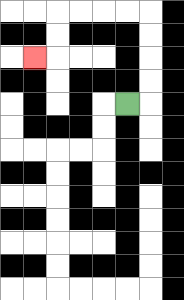{'start': '[5, 4]', 'end': '[1, 2]', 'path_directions': 'R,U,U,U,U,L,L,L,L,D,D,L', 'path_coordinates': '[[5, 4], [6, 4], [6, 3], [6, 2], [6, 1], [6, 0], [5, 0], [4, 0], [3, 0], [2, 0], [2, 1], [2, 2], [1, 2]]'}